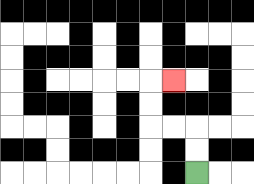{'start': '[8, 7]', 'end': '[7, 3]', 'path_directions': 'U,U,L,L,U,U,R', 'path_coordinates': '[[8, 7], [8, 6], [8, 5], [7, 5], [6, 5], [6, 4], [6, 3], [7, 3]]'}